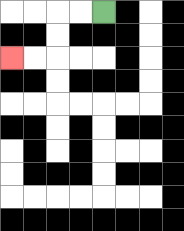{'start': '[4, 0]', 'end': '[0, 2]', 'path_directions': 'L,L,D,D,L,L', 'path_coordinates': '[[4, 0], [3, 0], [2, 0], [2, 1], [2, 2], [1, 2], [0, 2]]'}